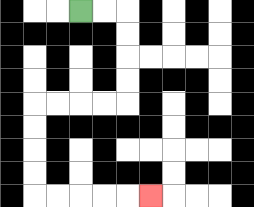{'start': '[3, 0]', 'end': '[6, 8]', 'path_directions': 'R,R,D,D,D,D,L,L,L,L,D,D,D,D,R,R,R,R,R', 'path_coordinates': '[[3, 0], [4, 0], [5, 0], [5, 1], [5, 2], [5, 3], [5, 4], [4, 4], [3, 4], [2, 4], [1, 4], [1, 5], [1, 6], [1, 7], [1, 8], [2, 8], [3, 8], [4, 8], [5, 8], [6, 8]]'}